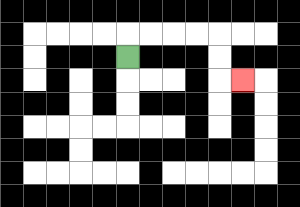{'start': '[5, 2]', 'end': '[10, 3]', 'path_directions': 'U,R,R,R,R,D,D,R', 'path_coordinates': '[[5, 2], [5, 1], [6, 1], [7, 1], [8, 1], [9, 1], [9, 2], [9, 3], [10, 3]]'}